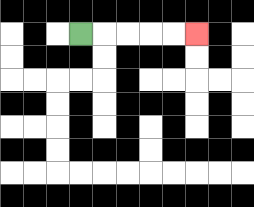{'start': '[3, 1]', 'end': '[8, 1]', 'path_directions': 'R,R,R,R,R', 'path_coordinates': '[[3, 1], [4, 1], [5, 1], [6, 1], [7, 1], [8, 1]]'}